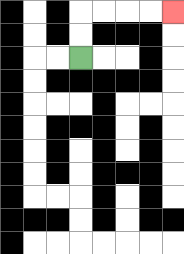{'start': '[3, 2]', 'end': '[7, 0]', 'path_directions': 'U,U,R,R,R,R', 'path_coordinates': '[[3, 2], [3, 1], [3, 0], [4, 0], [5, 0], [6, 0], [7, 0]]'}